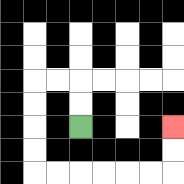{'start': '[3, 5]', 'end': '[7, 5]', 'path_directions': 'U,U,L,L,D,D,D,D,R,R,R,R,R,R,U,U', 'path_coordinates': '[[3, 5], [3, 4], [3, 3], [2, 3], [1, 3], [1, 4], [1, 5], [1, 6], [1, 7], [2, 7], [3, 7], [4, 7], [5, 7], [6, 7], [7, 7], [7, 6], [7, 5]]'}